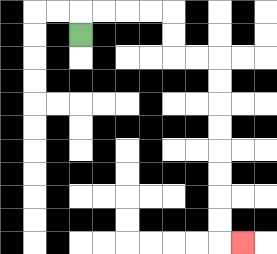{'start': '[3, 1]', 'end': '[10, 10]', 'path_directions': 'U,R,R,R,R,D,D,R,R,D,D,D,D,D,D,D,D,R', 'path_coordinates': '[[3, 1], [3, 0], [4, 0], [5, 0], [6, 0], [7, 0], [7, 1], [7, 2], [8, 2], [9, 2], [9, 3], [9, 4], [9, 5], [9, 6], [9, 7], [9, 8], [9, 9], [9, 10], [10, 10]]'}